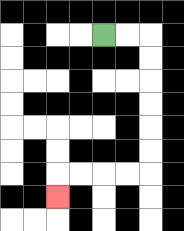{'start': '[4, 1]', 'end': '[2, 8]', 'path_directions': 'R,R,D,D,D,D,D,D,L,L,L,L,D', 'path_coordinates': '[[4, 1], [5, 1], [6, 1], [6, 2], [6, 3], [6, 4], [6, 5], [6, 6], [6, 7], [5, 7], [4, 7], [3, 7], [2, 7], [2, 8]]'}